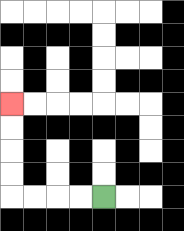{'start': '[4, 8]', 'end': '[0, 4]', 'path_directions': 'L,L,L,L,U,U,U,U', 'path_coordinates': '[[4, 8], [3, 8], [2, 8], [1, 8], [0, 8], [0, 7], [0, 6], [0, 5], [0, 4]]'}